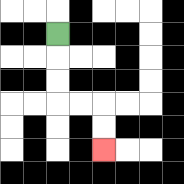{'start': '[2, 1]', 'end': '[4, 6]', 'path_directions': 'D,D,D,R,R,D,D', 'path_coordinates': '[[2, 1], [2, 2], [2, 3], [2, 4], [3, 4], [4, 4], [4, 5], [4, 6]]'}